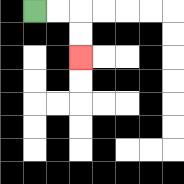{'start': '[1, 0]', 'end': '[3, 2]', 'path_directions': 'R,R,D,D', 'path_coordinates': '[[1, 0], [2, 0], [3, 0], [3, 1], [3, 2]]'}